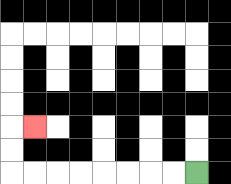{'start': '[8, 7]', 'end': '[1, 5]', 'path_directions': 'L,L,L,L,L,L,L,L,U,U,R', 'path_coordinates': '[[8, 7], [7, 7], [6, 7], [5, 7], [4, 7], [3, 7], [2, 7], [1, 7], [0, 7], [0, 6], [0, 5], [1, 5]]'}